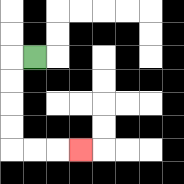{'start': '[1, 2]', 'end': '[3, 6]', 'path_directions': 'L,D,D,D,D,R,R,R', 'path_coordinates': '[[1, 2], [0, 2], [0, 3], [0, 4], [0, 5], [0, 6], [1, 6], [2, 6], [3, 6]]'}